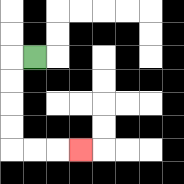{'start': '[1, 2]', 'end': '[3, 6]', 'path_directions': 'L,D,D,D,D,R,R,R', 'path_coordinates': '[[1, 2], [0, 2], [0, 3], [0, 4], [0, 5], [0, 6], [1, 6], [2, 6], [3, 6]]'}